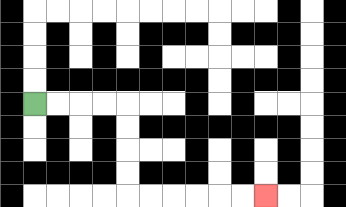{'start': '[1, 4]', 'end': '[11, 8]', 'path_directions': 'R,R,R,R,D,D,D,D,R,R,R,R,R,R', 'path_coordinates': '[[1, 4], [2, 4], [3, 4], [4, 4], [5, 4], [5, 5], [5, 6], [5, 7], [5, 8], [6, 8], [7, 8], [8, 8], [9, 8], [10, 8], [11, 8]]'}